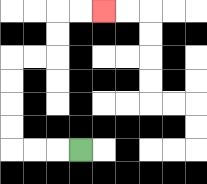{'start': '[3, 6]', 'end': '[4, 0]', 'path_directions': 'L,L,L,U,U,U,U,R,R,U,U,R,R', 'path_coordinates': '[[3, 6], [2, 6], [1, 6], [0, 6], [0, 5], [0, 4], [0, 3], [0, 2], [1, 2], [2, 2], [2, 1], [2, 0], [3, 0], [4, 0]]'}